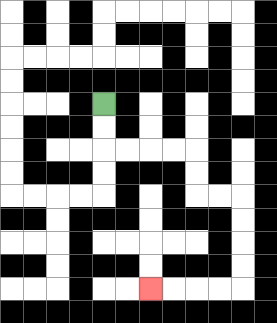{'start': '[4, 4]', 'end': '[6, 12]', 'path_directions': 'D,D,R,R,R,R,D,D,R,R,D,D,D,D,L,L,L,L', 'path_coordinates': '[[4, 4], [4, 5], [4, 6], [5, 6], [6, 6], [7, 6], [8, 6], [8, 7], [8, 8], [9, 8], [10, 8], [10, 9], [10, 10], [10, 11], [10, 12], [9, 12], [8, 12], [7, 12], [6, 12]]'}